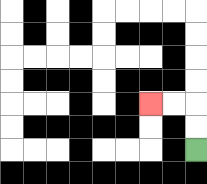{'start': '[8, 6]', 'end': '[6, 4]', 'path_directions': 'U,U,L,L', 'path_coordinates': '[[8, 6], [8, 5], [8, 4], [7, 4], [6, 4]]'}